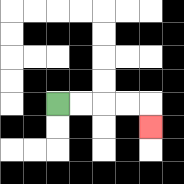{'start': '[2, 4]', 'end': '[6, 5]', 'path_directions': 'R,R,R,R,D', 'path_coordinates': '[[2, 4], [3, 4], [4, 4], [5, 4], [6, 4], [6, 5]]'}